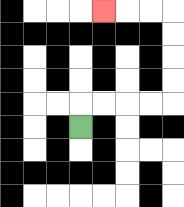{'start': '[3, 5]', 'end': '[4, 0]', 'path_directions': 'U,R,R,R,R,U,U,U,U,L,L,L', 'path_coordinates': '[[3, 5], [3, 4], [4, 4], [5, 4], [6, 4], [7, 4], [7, 3], [7, 2], [7, 1], [7, 0], [6, 0], [5, 0], [4, 0]]'}